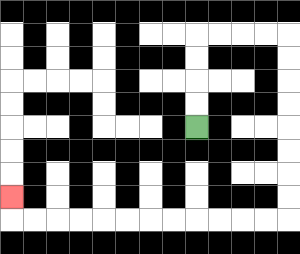{'start': '[8, 5]', 'end': '[0, 8]', 'path_directions': 'U,U,U,U,R,R,R,R,D,D,D,D,D,D,D,D,L,L,L,L,L,L,L,L,L,L,L,L,U', 'path_coordinates': '[[8, 5], [8, 4], [8, 3], [8, 2], [8, 1], [9, 1], [10, 1], [11, 1], [12, 1], [12, 2], [12, 3], [12, 4], [12, 5], [12, 6], [12, 7], [12, 8], [12, 9], [11, 9], [10, 9], [9, 9], [8, 9], [7, 9], [6, 9], [5, 9], [4, 9], [3, 9], [2, 9], [1, 9], [0, 9], [0, 8]]'}